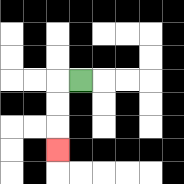{'start': '[3, 3]', 'end': '[2, 6]', 'path_directions': 'L,D,D,D', 'path_coordinates': '[[3, 3], [2, 3], [2, 4], [2, 5], [2, 6]]'}